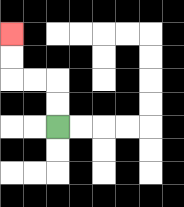{'start': '[2, 5]', 'end': '[0, 1]', 'path_directions': 'U,U,L,L,U,U', 'path_coordinates': '[[2, 5], [2, 4], [2, 3], [1, 3], [0, 3], [0, 2], [0, 1]]'}